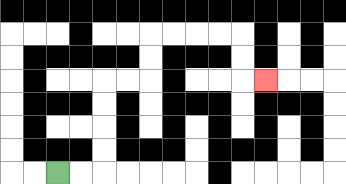{'start': '[2, 7]', 'end': '[11, 3]', 'path_directions': 'R,R,U,U,U,U,R,R,U,U,R,R,R,R,D,D,R', 'path_coordinates': '[[2, 7], [3, 7], [4, 7], [4, 6], [4, 5], [4, 4], [4, 3], [5, 3], [6, 3], [6, 2], [6, 1], [7, 1], [8, 1], [9, 1], [10, 1], [10, 2], [10, 3], [11, 3]]'}